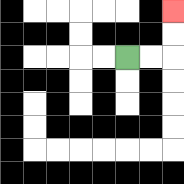{'start': '[5, 2]', 'end': '[7, 0]', 'path_directions': 'R,R,U,U', 'path_coordinates': '[[5, 2], [6, 2], [7, 2], [7, 1], [7, 0]]'}